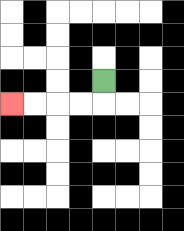{'start': '[4, 3]', 'end': '[0, 4]', 'path_directions': 'D,L,L,L,L', 'path_coordinates': '[[4, 3], [4, 4], [3, 4], [2, 4], [1, 4], [0, 4]]'}